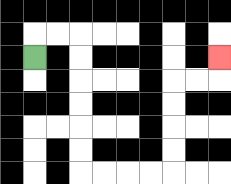{'start': '[1, 2]', 'end': '[9, 2]', 'path_directions': 'U,R,R,D,D,D,D,D,D,R,R,R,R,U,U,U,U,R,R,U', 'path_coordinates': '[[1, 2], [1, 1], [2, 1], [3, 1], [3, 2], [3, 3], [3, 4], [3, 5], [3, 6], [3, 7], [4, 7], [5, 7], [6, 7], [7, 7], [7, 6], [7, 5], [7, 4], [7, 3], [8, 3], [9, 3], [9, 2]]'}